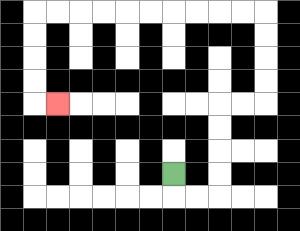{'start': '[7, 7]', 'end': '[2, 4]', 'path_directions': 'D,R,R,U,U,U,U,R,R,U,U,U,U,L,L,L,L,L,L,L,L,L,L,D,D,D,D,R', 'path_coordinates': '[[7, 7], [7, 8], [8, 8], [9, 8], [9, 7], [9, 6], [9, 5], [9, 4], [10, 4], [11, 4], [11, 3], [11, 2], [11, 1], [11, 0], [10, 0], [9, 0], [8, 0], [7, 0], [6, 0], [5, 0], [4, 0], [3, 0], [2, 0], [1, 0], [1, 1], [1, 2], [1, 3], [1, 4], [2, 4]]'}